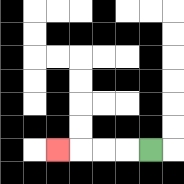{'start': '[6, 6]', 'end': '[2, 6]', 'path_directions': 'L,L,L,L', 'path_coordinates': '[[6, 6], [5, 6], [4, 6], [3, 6], [2, 6]]'}